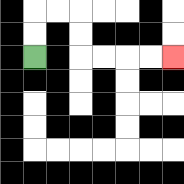{'start': '[1, 2]', 'end': '[7, 2]', 'path_directions': 'U,U,R,R,D,D,R,R,R,R', 'path_coordinates': '[[1, 2], [1, 1], [1, 0], [2, 0], [3, 0], [3, 1], [3, 2], [4, 2], [5, 2], [6, 2], [7, 2]]'}